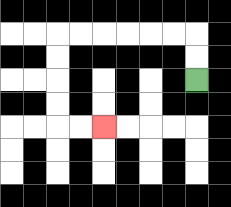{'start': '[8, 3]', 'end': '[4, 5]', 'path_directions': 'U,U,L,L,L,L,L,L,D,D,D,D,R,R', 'path_coordinates': '[[8, 3], [8, 2], [8, 1], [7, 1], [6, 1], [5, 1], [4, 1], [3, 1], [2, 1], [2, 2], [2, 3], [2, 4], [2, 5], [3, 5], [4, 5]]'}